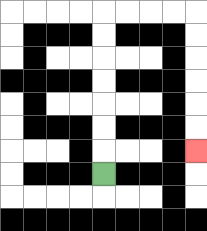{'start': '[4, 7]', 'end': '[8, 6]', 'path_directions': 'U,U,U,U,U,U,U,R,R,R,R,D,D,D,D,D,D', 'path_coordinates': '[[4, 7], [4, 6], [4, 5], [4, 4], [4, 3], [4, 2], [4, 1], [4, 0], [5, 0], [6, 0], [7, 0], [8, 0], [8, 1], [8, 2], [8, 3], [8, 4], [8, 5], [8, 6]]'}